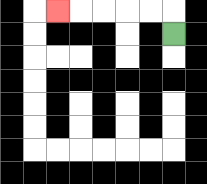{'start': '[7, 1]', 'end': '[2, 0]', 'path_directions': 'U,L,L,L,L,L', 'path_coordinates': '[[7, 1], [7, 0], [6, 0], [5, 0], [4, 0], [3, 0], [2, 0]]'}